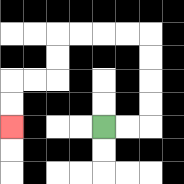{'start': '[4, 5]', 'end': '[0, 5]', 'path_directions': 'R,R,U,U,U,U,L,L,L,L,D,D,L,L,D,D', 'path_coordinates': '[[4, 5], [5, 5], [6, 5], [6, 4], [6, 3], [6, 2], [6, 1], [5, 1], [4, 1], [3, 1], [2, 1], [2, 2], [2, 3], [1, 3], [0, 3], [0, 4], [0, 5]]'}